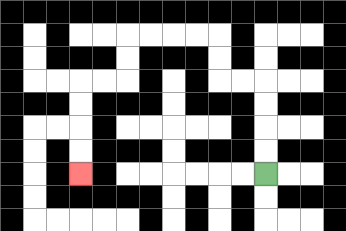{'start': '[11, 7]', 'end': '[3, 7]', 'path_directions': 'U,U,U,U,L,L,U,U,L,L,L,L,D,D,L,L,D,D,D,D', 'path_coordinates': '[[11, 7], [11, 6], [11, 5], [11, 4], [11, 3], [10, 3], [9, 3], [9, 2], [9, 1], [8, 1], [7, 1], [6, 1], [5, 1], [5, 2], [5, 3], [4, 3], [3, 3], [3, 4], [3, 5], [3, 6], [3, 7]]'}